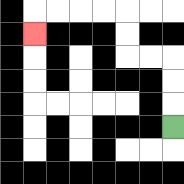{'start': '[7, 5]', 'end': '[1, 1]', 'path_directions': 'U,U,U,L,L,U,U,L,L,L,L,D', 'path_coordinates': '[[7, 5], [7, 4], [7, 3], [7, 2], [6, 2], [5, 2], [5, 1], [5, 0], [4, 0], [3, 0], [2, 0], [1, 0], [1, 1]]'}